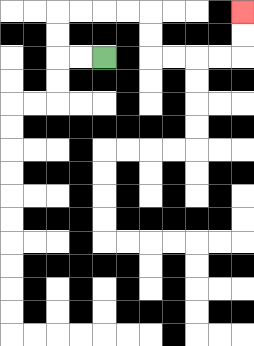{'start': '[4, 2]', 'end': '[10, 0]', 'path_directions': 'L,L,U,U,R,R,R,R,D,D,R,R,R,R,U,U', 'path_coordinates': '[[4, 2], [3, 2], [2, 2], [2, 1], [2, 0], [3, 0], [4, 0], [5, 0], [6, 0], [6, 1], [6, 2], [7, 2], [8, 2], [9, 2], [10, 2], [10, 1], [10, 0]]'}